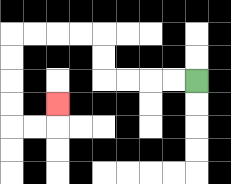{'start': '[8, 3]', 'end': '[2, 4]', 'path_directions': 'L,L,L,L,U,U,L,L,L,L,D,D,D,D,R,R,U', 'path_coordinates': '[[8, 3], [7, 3], [6, 3], [5, 3], [4, 3], [4, 2], [4, 1], [3, 1], [2, 1], [1, 1], [0, 1], [0, 2], [0, 3], [0, 4], [0, 5], [1, 5], [2, 5], [2, 4]]'}